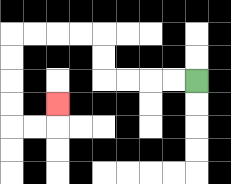{'start': '[8, 3]', 'end': '[2, 4]', 'path_directions': 'L,L,L,L,U,U,L,L,L,L,D,D,D,D,R,R,U', 'path_coordinates': '[[8, 3], [7, 3], [6, 3], [5, 3], [4, 3], [4, 2], [4, 1], [3, 1], [2, 1], [1, 1], [0, 1], [0, 2], [0, 3], [0, 4], [0, 5], [1, 5], [2, 5], [2, 4]]'}